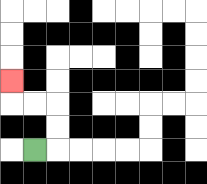{'start': '[1, 6]', 'end': '[0, 3]', 'path_directions': 'R,U,U,L,L,U', 'path_coordinates': '[[1, 6], [2, 6], [2, 5], [2, 4], [1, 4], [0, 4], [0, 3]]'}